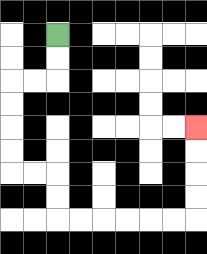{'start': '[2, 1]', 'end': '[8, 5]', 'path_directions': 'D,D,L,L,D,D,D,D,R,R,D,D,R,R,R,R,R,R,U,U,U,U', 'path_coordinates': '[[2, 1], [2, 2], [2, 3], [1, 3], [0, 3], [0, 4], [0, 5], [0, 6], [0, 7], [1, 7], [2, 7], [2, 8], [2, 9], [3, 9], [4, 9], [5, 9], [6, 9], [7, 9], [8, 9], [8, 8], [8, 7], [8, 6], [8, 5]]'}